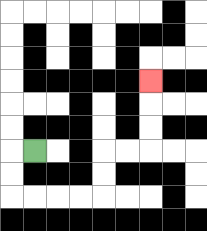{'start': '[1, 6]', 'end': '[6, 3]', 'path_directions': 'L,D,D,R,R,R,R,U,U,R,R,U,U,U', 'path_coordinates': '[[1, 6], [0, 6], [0, 7], [0, 8], [1, 8], [2, 8], [3, 8], [4, 8], [4, 7], [4, 6], [5, 6], [6, 6], [6, 5], [6, 4], [6, 3]]'}